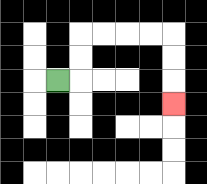{'start': '[2, 3]', 'end': '[7, 4]', 'path_directions': 'R,U,U,R,R,R,R,D,D,D', 'path_coordinates': '[[2, 3], [3, 3], [3, 2], [3, 1], [4, 1], [5, 1], [6, 1], [7, 1], [7, 2], [7, 3], [7, 4]]'}